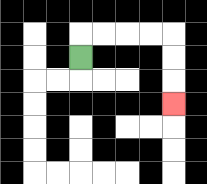{'start': '[3, 2]', 'end': '[7, 4]', 'path_directions': 'U,R,R,R,R,D,D,D', 'path_coordinates': '[[3, 2], [3, 1], [4, 1], [5, 1], [6, 1], [7, 1], [7, 2], [7, 3], [7, 4]]'}